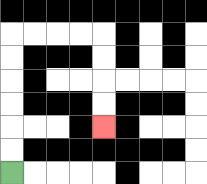{'start': '[0, 7]', 'end': '[4, 5]', 'path_directions': 'U,U,U,U,U,U,R,R,R,R,D,D,D,D', 'path_coordinates': '[[0, 7], [0, 6], [0, 5], [0, 4], [0, 3], [0, 2], [0, 1], [1, 1], [2, 1], [3, 1], [4, 1], [4, 2], [4, 3], [4, 4], [4, 5]]'}